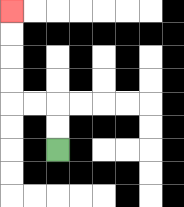{'start': '[2, 6]', 'end': '[0, 0]', 'path_directions': 'U,U,L,L,U,U,U,U', 'path_coordinates': '[[2, 6], [2, 5], [2, 4], [1, 4], [0, 4], [0, 3], [0, 2], [0, 1], [0, 0]]'}